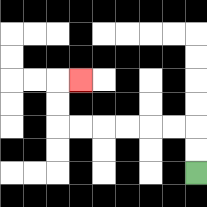{'start': '[8, 7]', 'end': '[3, 3]', 'path_directions': 'U,U,L,L,L,L,L,L,U,U,R', 'path_coordinates': '[[8, 7], [8, 6], [8, 5], [7, 5], [6, 5], [5, 5], [4, 5], [3, 5], [2, 5], [2, 4], [2, 3], [3, 3]]'}